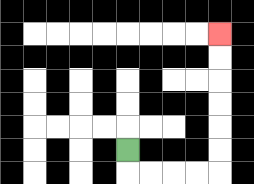{'start': '[5, 6]', 'end': '[9, 1]', 'path_directions': 'D,R,R,R,R,U,U,U,U,U,U', 'path_coordinates': '[[5, 6], [5, 7], [6, 7], [7, 7], [8, 7], [9, 7], [9, 6], [9, 5], [9, 4], [9, 3], [9, 2], [9, 1]]'}